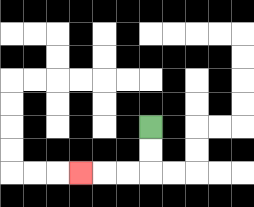{'start': '[6, 5]', 'end': '[3, 7]', 'path_directions': 'D,D,L,L,L', 'path_coordinates': '[[6, 5], [6, 6], [6, 7], [5, 7], [4, 7], [3, 7]]'}